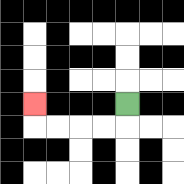{'start': '[5, 4]', 'end': '[1, 4]', 'path_directions': 'D,L,L,L,L,U', 'path_coordinates': '[[5, 4], [5, 5], [4, 5], [3, 5], [2, 5], [1, 5], [1, 4]]'}